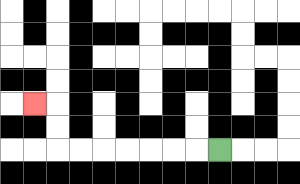{'start': '[9, 6]', 'end': '[1, 4]', 'path_directions': 'L,L,L,L,L,L,L,U,U,L', 'path_coordinates': '[[9, 6], [8, 6], [7, 6], [6, 6], [5, 6], [4, 6], [3, 6], [2, 6], [2, 5], [2, 4], [1, 4]]'}